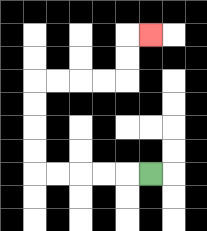{'start': '[6, 7]', 'end': '[6, 1]', 'path_directions': 'L,L,L,L,L,U,U,U,U,R,R,R,R,U,U,R', 'path_coordinates': '[[6, 7], [5, 7], [4, 7], [3, 7], [2, 7], [1, 7], [1, 6], [1, 5], [1, 4], [1, 3], [2, 3], [3, 3], [4, 3], [5, 3], [5, 2], [5, 1], [6, 1]]'}